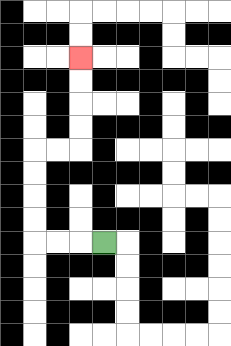{'start': '[4, 10]', 'end': '[3, 2]', 'path_directions': 'L,L,L,U,U,U,U,R,R,U,U,U,U', 'path_coordinates': '[[4, 10], [3, 10], [2, 10], [1, 10], [1, 9], [1, 8], [1, 7], [1, 6], [2, 6], [3, 6], [3, 5], [3, 4], [3, 3], [3, 2]]'}